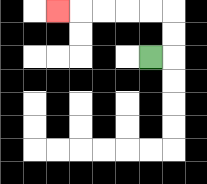{'start': '[6, 2]', 'end': '[2, 0]', 'path_directions': 'R,U,U,L,L,L,L,L', 'path_coordinates': '[[6, 2], [7, 2], [7, 1], [7, 0], [6, 0], [5, 0], [4, 0], [3, 0], [2, 0]]'}